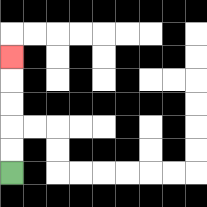{'start': '[0, 7]', 'end': '[0, 2]', 'path_directions': 'U,U,U,U,U', 'path_coordinates': '[[0, 7], [0, 6], [0, 5], [0, 4], [0, 3], [0, 2]]'}